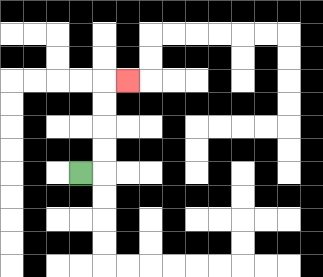{'start': '[3, 7]', 'end': '[5, 3]', 'path_directions': 'R,U,U,U,U,R', 'path_coordinates': '[[3, 7], [4, 7], [4, 6], [4, 5], [4, 4], [4, 3], [5, 3]]'}